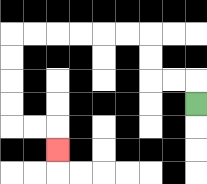{'start': '[8, 4]', 'end': '[2, 6]', 'path_directions': 'U,L,L,U,U,L,L,L,L,L,L,D,D,D,D,R,R,D', 'path_coordinates': '[[8, 4], [8, 3], [7, 3], [6, 3], [6, 2], [6, 1], [5, 1], [4, 1], [3, 1], [2, 1], [1, 1], [0, 1], [0, 2], [0, 3], [0, 4], [0, 5], [1, 5], [2, 5], [2, 6]]'}